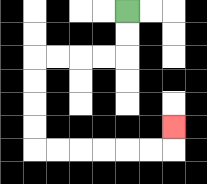{'start': '[5, 0]', 'end': '[7, 5]', 'path_directions': 'D,D,L,L,L,L,D,D,D,D,R,R,R,R,R,R,U', 'path_coordinates': '[[5, 0], [5, 1], [5, 2], [4, 2], [3, 2], [2, 2], [1, 2], [1, 3], [1, 4], [1, 5], [1, 6], [2, 6], [3, 6], [4, 6], [5, 6], [6, 6], [7, 6], [7, 5]]'}